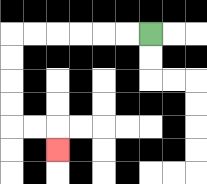{'start': '[6, 1]', 'end': '[2, 6]', 'path_directions': 'L,L,L,L,L,L,D,D,D,D,R,R,D', 'path_coordinates': '[[6, 1], [5, 1], [4, 1], [3, 1], [2, 1], [1, 1], [0, 1], [0, 2], [0, 3], [0, 4], [0, 5], [1, 5], [2, 5], [2, 6]]'}